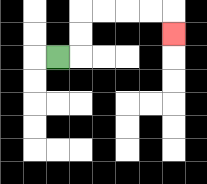{'start': '[2, 2]', 'end': '[7, 1]', 'path_directions': 'R,U,U,R,R,R,R,D', 'path_coordinates': '[[2, 2], [3, 2], [3, 1], [3, 0], [4, 0], [5, 0], [6, 0], [7, 0], [7, 1]]'}